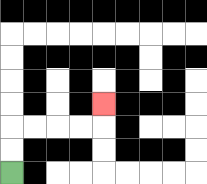{'start': '[0, 7]', 'end': '[4, 4]', 'path_directions': 'U,U,R,R,R,R,U', 'path_coordinates': '[[0, 7], [0, 6], [0, 5], [1, 5], [2, 5], [3, 5], [4, 5], [4, 4]]'}